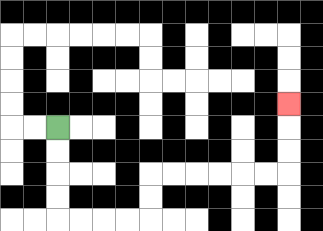{'start': '[2, 5]', 'end': '[12, 4]', 'path_directions': 'D,D,D,D,R,R,R,R,U,U,R,R,R,R,R,R,U,U,U', 'path_coordinates': '[[2, 5], [2, 6], [2, 7], [2, 8], [2, 9], [3, 9], [4, 9], [5, 9], [6, 9], [6, 8], [6, 7], [7, 7], [8, 7], [9, 7], [10, 7], [11, 7], [12, 7], [12, 6], [12, 5], [12, 4]]'}